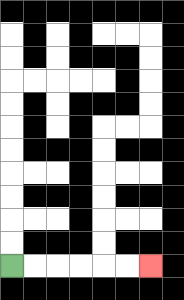{'start': '[0, 11]', 'end': '[6, 11]', 'path_directions': 'R,R,R,R,R,R', 'path_coordinates': '[[0, 11], [1, 11], [2, 11], [3, 11], [4, 11], [5, 11], [6, 11]]'}